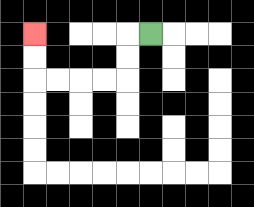{'start': '[6, 1]', 'end': '[1, 1]', 'path_directions': 'L,D,D,L,L,L,L,U,U', 'path_coordinates': '[[6, 1], [5, 1], [5, 2], [5, 3], [4, 3], [3, 3], [2, 3], [1, 3], [1, 2], [1, 1]]'}